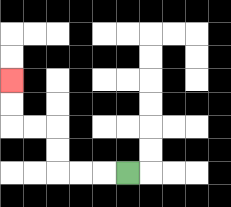{'start': '[5, 7]', 'end': '[0, 3]', 'path_directions': 'L,L,L,U,U,L,L,U,U', 'path_coordinates': '[[5, 7], [4, 7], [3, 7], [2, 7], [2, 6], [2, 5], [1, 5], [0, 5], [0, 4], [0, 3]]'}